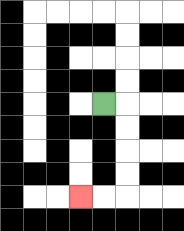{'start': '[4, 4]', 'end': '[3, 8]', 'path_directions': 'R,D,D,D,D,L,L', 'path_coordinates': '[[4, 4], [5, 4], [5, 5], [5, 6], [5, 7], [5, 8], [4, 8], [3, 8]]'}